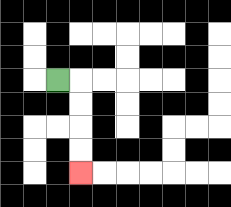{'start': '[2, 3]', 'end': '[3, 7]', 'path_directions': 'R,D,D,D,D', 'path_coordinates': '[[2, 3], [3, 3], [3, 4], [3, 5], [3, 6], [3, 7]]'}